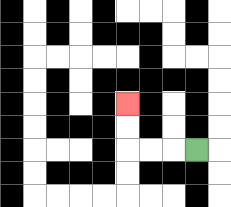{'start': '[8, 6]', 'end': '[5, 4]', 'path_directions': 'L,L,L,U,U', 'path_coordinates': '[[8, 6], [7, 6], [6, 6], [5, 6], [5, 5], [5, 4]]'}